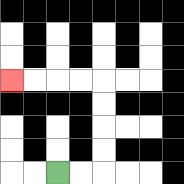{'start': '[2, 7]', 'end': '[0, 3]', 'path_directions': 'R,R,U,U,U,U,L,L,L,L', 'path_coordinates': '[[2, 7], [3, 7], [4, 7], [4, 6], [4, 5], [4, 4], [4, 3], [3, 3], [2, 3], [1, 3], [0, 3]]'}